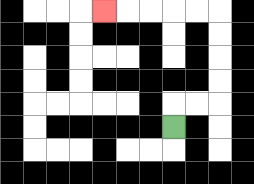{'start': '[7, 5]', 'end': '[4, 0]', 'path_directions': 'U,R,R,U,U,U,U,L,L,L,L,L', 'path_coordinates': '[[7, 5], [7, 4], [8, 4], [9, 4], [9, 3], [9, 2], [9, 1], [9, 0], [8, 0], [7, 0], [6, 0], [5, 0], [4, 0]]'}